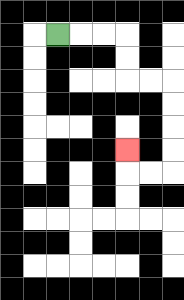{'start': '[2, 1]', 'end': '[5, 6]', 'path_directions': 'R,R,R,D,D,R,R,D,D,D,D,L,L,U', 'path_coordinates': '[[2, 1], [3, 1], [4, 1], [5, 1], [5, 2], [5, 3], [6, 3], [7, 3], [7, 4], [7, 5], [7, 6], [7, 7], [6, 7], [5, 7], [5, 6]]'}